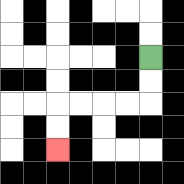{'start': '[6, 2]', 'end': '[2, 6]', 'path_directions': 'D,D,L,L,L,L,D,D', 'path_coordinates': '[[6, 2], [6, 3], [6, 4], [5, 4], [4, 4], [3, 4], [2, 4], [2, 5], [2, 6]]'}